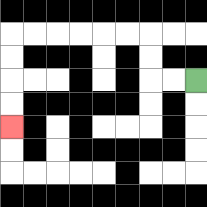{'start': '[8, 3]', 'end': '[0, 5]', 'path_directions': 'L,L,U,U,L,L,L,L,L,L,D,D,D,D', 'path_coordinates': '[[8, 3], [7, 3], [6, 3], [6, 2], [6, 1], [5, 1], [4, 1], [3, 1], [2, 1], [1, 1], [0, 1], [0, 2], [0, 3], [0, 4], [0, 5]]'}